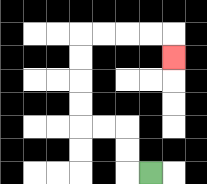{'start': '[6, 7]', 'end': '[7, 2]', 'path_directions': 'L,U,U,L,L,U,U,U,U,R,R,R,R,D', 'path_coordinates': '[[6, 7], [5, 7], [5, 6], [5, 5], [4, 5], [3, 5], [3, 4], [3, 3], [3, 2], [3, 1], [4, 1], [5, 1], [6, 1], [7, 1], [7, 2]]'}